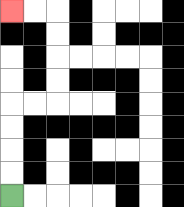{'start': '[0, 8]', 'end': '[0, 0]', 'path_directions': 'U,U,U,U,R,R,U,U,U,U,L,L', 'path_coordinates': '[[0, 8], [0, 7], [0, 6], [0, 5], [0, 4], [1, 4], [2, 4], [2, 3], [2, 2], [2, 1], [2, 0], [1, 0], [0, 0]]'}